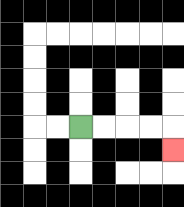{'start': '[3, 5]', 'end': '[7, 6]', 'path_directions': 'R,R,R,R,D', 'path_coordinates': '[[3, 5], [4, 5], [5, 5], [6, 5], [7, 5], [7, 6]]'}